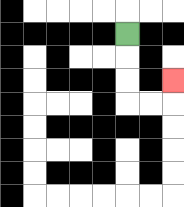{'start': '[5, 1]', 'end': '[7, 3]', 'path_directions': 'D,D,D,R,R,U', 'path_coordinates': '[[5, 1], [5, 2], [5, 3], [5, 4], [6, 4], [7, 4], [7, 3]]'}